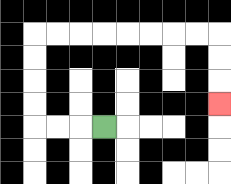{'start': '[4, 5]', 'end': '[9, 4]', 'path_directions': 'L,L,L,U,U,U,U,R,R,R,R,R,R,R,R,D,D,D', 'path_coordinates': '[[4, 5], [3, 5], [2, 5], [1, 5], [1, 4], [1, 3], [1, 2], [1, 1], [2, 1], [3, 1], [4, 1], [5, 1], [6, 1], [7, 1], [8, 1], [9, 1], [9, 2], [9, 3], [9, 4]]'}